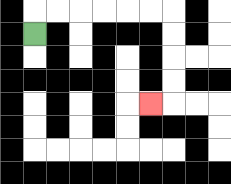{'start': '[1, 1]', 'end': '[6, 4]', 'path_directions': 'U,R,R,R,R,R,R,D,D,D,D,L', 'path_coordinates': '[[1, 1], [1, 0], [2, 0], [3, 0], [4, 0], [5, 0], [6, 0], [7, 0], [7, 1], [7, 2], [7, 3], [7, 4], [6, 4]]'}